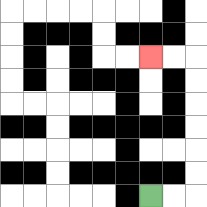{'start': '[6, 8]', 'end': '[6, 2]', 'path_directions': 'R,R,U,U,U,U,U,U,L,L', 'path_coordinates': '[[6, 8], [7, 8], [8, 8], [8, 7], [8, 6], [8, 5], [8, 4], [8, 3], [8, 2], [7, 2], [6, 2]]'}